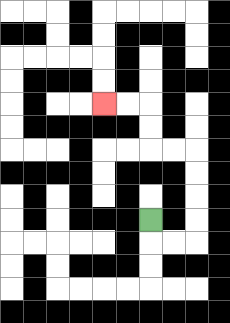{'start': '[6, 9]', 'end': '[4, 4]', 'path_directions': 'D,R,R,U,U,U,U,L,L,U,U,L,L', 'path_coordinates': '[[6, 9], [6, 10], [7, 10], [8, 10], [8, 9], [8, 8], [8, 7], [8, 6], [7, 6], [6, 6], [6, 5], [6, 4], [5, 4], [4, 4]]'}